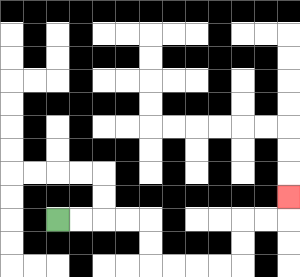{'start': '[2, 9]', 'end': '[12, 8]', 'path_directions': 'R,R,R,R,D,D,R,R,R,R,U,U,R,R,U', 'path_coordinates': '[[2, 9], [3, 9], [4, 9], [5, 9], [6, 9], [6, 10], [6, 11], [7, 11], [8, 11], [9, 11], [10, 11], [10, 10], [10, 9], [11, 9], [12, 9], [12, 8]]'}